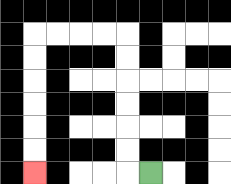{'start': '[6, 7]', 'end': '[1, 7]', 'path_directions': 'L,U,U,U,U,U,U,L,L,L,L,D,D,D,D,D,D', 'path_coordinates': '[[6, 7], [5, 7], [5, 6], [5, 5], [5, 4], [5, 3], [5, 2], [5, 1], [4, 1], [3, 1], [2, 1], [1, 1], [1, 2], [1, 3], [1, 4], [1, 5], [1, 6], [1, 7]]'}